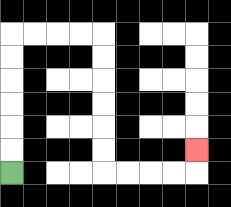{'start': '[0, 7]', 'end': '[8, 6]', 'path_directions': 'U,U,U,U,U,U,R,R,R,R,D,D,D,D,D,D,R,R,R,R,U', 'path_coordinates': '[[0, 7], [0, 6], [0, 5], [0, 4], [0, 3], [0, 2], [0, 1], [1, 1], [2, 1], [3, 1], [4, 1], [4, 2], [4, 3], [4, 4], [4, 5], [4, 6], [4, 7], [5, 7], [6, 7], [7, 7], [8, 7], [8, 6]]'}